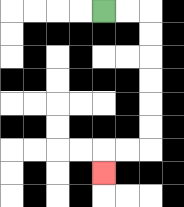{'start': '[4, 0]', 'end': '[4, 7]', 'path_directions': 'R,R,D,D,D,D,D,D,L,L,D', 'path_coordinates': '[[4, 0], [5, 0], [6, 0], [6, 1], [6, 2], [6, 3], [6, 4], [6, 5], [6, 6], [5, 6], [4, 6], [4, 7]]'}